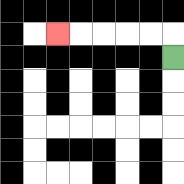{'start': '[7, 2]', 'end': '[2, 1]', 'path_directions': 'U,L,L,L,L,L', 'path_coordinates': '[[7, 2], [7, 1], [6, 1], [5, 1], [4, 1], [3, 1], [2, 1]]'}